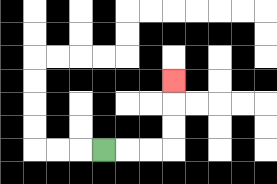{'start': '[4, 6]', 'end': '[7, 3]', 'path_directions': 'R,R,R,U,U,U', 'path_coordinates': '[[4, 6], [5, 6], [6, 6], [7, 6], [7, 5], [7, 4], [7, 3]]'}